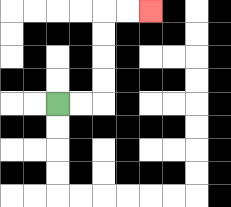{'start': '[2, 4]', 'end': '[6, 0]', 'path_directions': 'R,R,U,U,U,U,R,R', 'path_coordinates': '[[2, 4], [3, 4], [4, 4], [4, 3], [4, 2], [4, 1], [4, 0], [5, 0], [6, 0]]'}